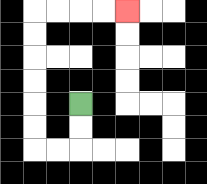{'start': '[3, 4]', 'end': '[5, 0]', 'path_directions': 'D,D,L,L,U,U,U,U,U,U,R,R,R,R', 'path_coordinates': '[[3, 4], [3, 5], [3, 6], [2, 6], [1, 6], [1, 5], [1, 4], [1, 3], [1, 2], [1, 1], [1, 0], [2, 0], [3, 0], [4, 0], [5, 0]]'}